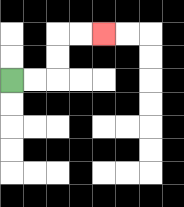{'start': '[0, 3]', 'end': '[4, 1]', 'path_directions': 'R,R,U,U,R,R', 'path_coordinates': '[[0, 3], [1, 3], [2, 3], [2, 2], [2, 1], [3, 1], [4, 1]]'}